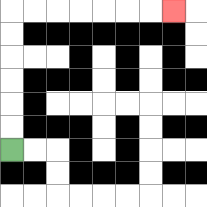{'start': '[0, 6]', 'end': '[7, 0]', 'path_directions': 'U,U,U,U,U,U,R,R,R,R,R,R,R', 'path_coordinates': '[[0, 6], [0, 5], [0, 4], [0, 3], [0, 2], [0, 1], [0, 0], [1, 0], [2, 0], [3, 0], [4, 0], [5, 0], [6, 0], [7, 0]]'}